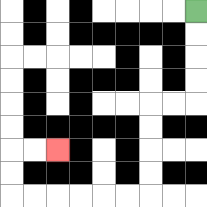{'start': '[8, 0]', 'end': '[2, 6]', 'path_directions': 'D,D,D,D,L,L,D,D,D,D,L,L,L,L,L,L,U,U,R,R', 'path_coordinates': '[[8, 0], [8, 1], [8, 2], [8, 3], [8, 4], [7, 4], [6, 4], [6, 5], [6, 6], [6, 7], [6, 8], [5, 8], [4, 8], [3, 8], [2, 8], [1, 8], [0, 8], [0, 7], [0, 6], [1, 6], [2, 6]]'}